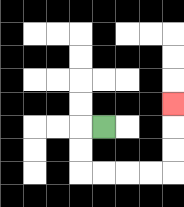{'start': '[4, 5]', 'end': '[7, 4]', 'path_directions': 'L,D,D,R,R,R,R,U,U,U', 'path_coordinates': '[[4, 5], [3, 5], [3, 6], [3, 7], [4, 7], [5, 7], [6, 7], [7, 7], [7, 6], [7, 5], [7, 4]]'}